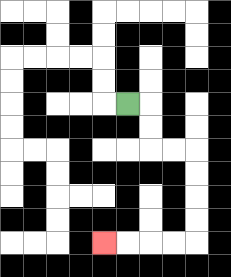{'start': '[5, 4]', 'end': '[4, 10]', 'path_directions': 'R,D,D,R,R,D,D,D,D,L,L,L,L', 'path_coordinates': '[[5, 4], [6, 4], [6, 5], [6, 6], [7, 6], [8, 6], [8, 7], [8, 8], [8, 9], [8, 10], [7, 10], [6, 10], [5, 10], [4, 10]]'}